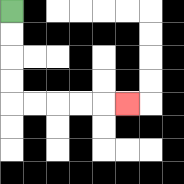{'start': '[0, 0]', 'end': '[5, 4]', 'path_directions': 'D,D,D,D,R,R,R,R,R', 'path_coordinates': '[[0, 0], [0, 1], [0, 2], [0, 3], [0, 4], [1, 4], [2, 4], [3, 4], [4, 4], [5, 4]]'}